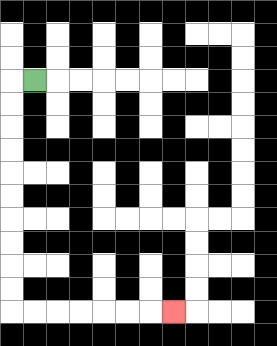{'start': '[1, 3]', 'end': '[7, 13]', 'path_directions': 'L,D,D,D,D,D,D,D,D,D,D,R,R,R,R,R,R,R', 'path_coordinates': '[[1, 3], [0, 3], [0, 4], [0, 5], [0, 6], [0, 7], [0, 8], [0, 9], [0, 10], [0, 11], [0, 12], [0, 13], [1, 13], [2, 13], [3, 13], [4, 13], [5, 13], [6, 13], [7, 13]]'}